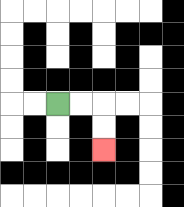{'start': '[2, 4]', 'end': '[4, 6]', 'path_directions': 'R,R,D,D', 'path_coordinates': '[[2, 4], [3, 4], [4, 4], [4, 5], [4, 6]]'}